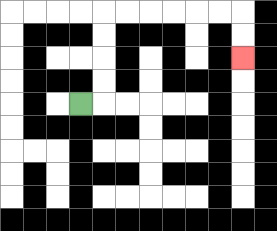{'start': '[3, 4]', 'end': '[10, 2]', 'path_directions': 'R,U,U,U,U,R,R,R,R,R,R,D,D', 'path_coordinates': '[[3, 4], [4, 4], [4, 3], [4, 2], [4, 1], [4, 0], [5, 0], [6, 0], [7, 0], [8, 0], [9, 0], [10, 0], [10, 1], [10, 2]]'}